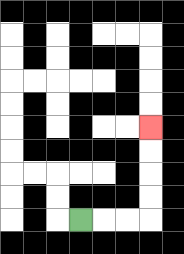{'start': '[3, 9]', 'end': '[6, 5]', 'path_directions': 'R,R,R,U,U,U,U', 'path_coordinates': '[[3, 9], [4, 9], [5, 9], [6, 9], [6, 8], [6, 7], [6, 6], [6, 5]]'}